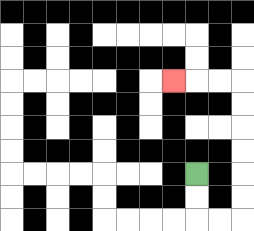{'start': '[8, 7]', 'end': '[7, 3]', 'path_directions': 'D,D,R,R,U,U,U,U,U,U,L,L,L', 'path_coordinates': '[[8, 7], [8, 8], [8, 9], [9, 9], [10, 9], [10, 8], [10, 7], [10, 6], [10, 5], [10, 4], [10, 3], [9, 3], [8, 3], [7, 3]]'}